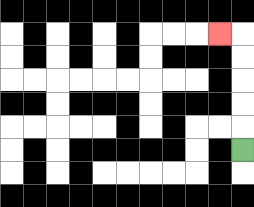{'start': '[10, 6]', 'end': '[9, 1]', 'path_directions': 'U,U,U,U,U,L', 'path_coordinates': '[[10, 6], [10, 5], [10, 4], [10, 3], [10, 2], [10, 1], [9, 1]]'}